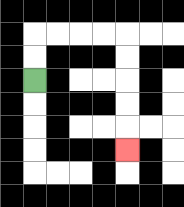{'start': '[1, 3]', 'end': '[5, 6]', 'path_directions': 'U,U,R,R,R,R,D,D,D,D,D', 'path_coordinates': '[[1, 3], [1, 2], [1, 1], [2, 1], [3, 1], [4, 1], [5, 1], [5, 2], [5, 3], [5, 4], [5, 5], [5, 6]]'}